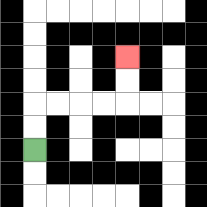{'start': '[1, 6]', 'end': '[5, 2]', 'path_directions': 'U,U,R,R,R,R,U,U', 'path_coordinates': '[[1, 6], [1, 5], [1, 4], [2, 4], [3, 4], [4, 4], [5, 4], [5, 3], [5, 2]]'}